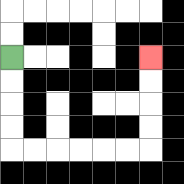{'start': '[0, 2]', 'end': '[6, 2]', 'path_directions': 'D,D,D,D,R,R,R,R,R,R,U,U,U,U', 'path_coordinates': '[[0, 2], [0, 3], [0, 4], [0, 5], [0, 6], [1, 6], [2, 6], [3, 6], [4, 6], [5, 6], [6, 6], [6, 5], [6, 4], [6, 3], [6, 2]]'}